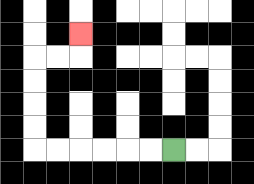{'start': '[7, 6]', 'end': '[3, 1]', 'path_directions': 'L,L,L,L,L,L,U,U,U,U,R,R,U', 'path_coordinates': '[[7, 6], [6, 6], [5, 6], [4, 6], [3, 6], [2, 6], [1, 6], [1, 5], [1, 4], [1, 3], [1, 2], [2, 2], [3, 2], [3, 1]]'}